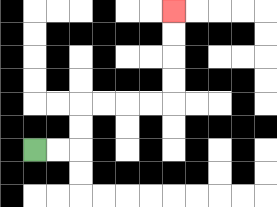{'start': '[1, 6]', 'end': '[7, 0]', 'path_directions': 'R,R,U,U,R,R,R,R,U,U,U,U', 'path_coordinates': '[[1, 6], [2, 6], [3, 6], [3, 5], [3, 4], [4, 4], [5, 4], [6, 4], [7, 4], [7, 3], [7, 2], [7, 1], [7, 0]]'}